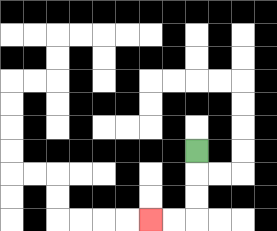{'start': '[8, 6]', 'end': '[6, 9]', 'path_directions': 'D,D,D,L,L', 'path_coordinates': '[[8, 6], [8, 7], [8, 8], [8, 9], [7, 9], [6, 9]]'}